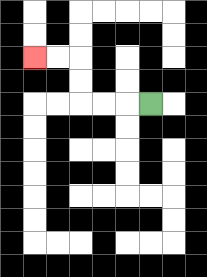{'start': '[6, 4]', 'end': '[1, 2]', 'path_directions': 'L,L,L,U,U,L,L', 'path_coordinates': '[[6, 4], [5, 4], [4, 4], [3, 4], [3, 3], [3, 2], [2, 2], [1, 2]]'}